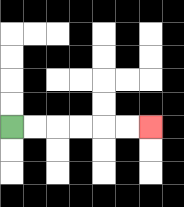{'start': '[0, 5]', 'end': '[6, 5]', 'path_directions': 'R,R,R,R,R,R', 'path_coordinates': '[[0, 5], [1, 5], [2, 5], [3, 5], [4, 5], [5, 5], [6, 5]]'}